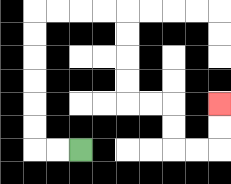{'start': '[3, 6]', 'end': '[9, 4]', 'path_directions': 'L,L,U,U,U,U,U,U,R,R,R,R,D,D,D,D,R,R,D,D,R,R,U,U', 'path_coordinates': '[[3, 6], [2, 6], [1, 6], [1, 5], [1, 4], [1, 3], [1, 2], [1, 1], [1, 0], [2, 0], [3, 0], [4, 0], [5, 0], [5, 1], [5, 2], [5, 3], [5, 4], [6, 4], [7, 4], [7, 5], [7, 6], [8, 6], [9, 6], [9, 5], [9, 4]]'}